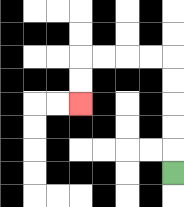{'start': '[7, 7]', 'end': '[3, 4]', 'path_directions': 'U,U,U,U,U,L,L,L,L,D,D', 'path_coordinates': '[[7, 7], [7, 6], [7, 5], [7, 4], [7, 3], [7, 2], [6, 2], [5, 2], [4, 2], [3, 2], [3, 3], [3, 4]]'}